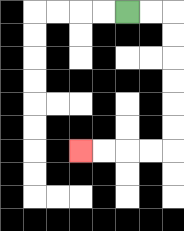{'start': '[5, 0]', 'end': '[3, 6]', 'path_directions': 'R,R,D,D,D,D,D,D,L,L,L,L', 'path_coordinates': '[[5, 0], [6, 0], [7, 0], [7, 1], [7, 2], [7, 3], [7, 4], [7, 5], [7, 6], [6, 6], [5, 6], [4, 6], [3, 6]]'}